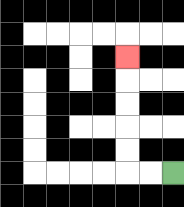{'start': '[7, 7]', 'end': '[5, 2]', 'path_directions': 'L,L,U,U,U,U,U', 'path_coordinates': '[[7, 7], [6, 7], [5, 7], [5, 6], [5, 5], [5, 4], [5, 3], [5, 2]]'}